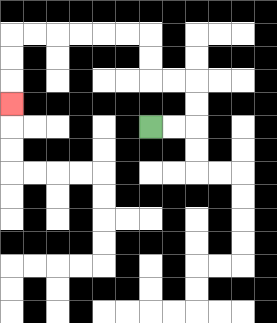{'start': '[6, 5]', 'end': '[0, 4]', 'path_directions': 'R,R,U,U,L,L,U,U,L,L,L,L,L,L,D,D,D', 'path_coordinates': '[[6, 5], [7, 5], [8, 5], [8, 4], [8, 3], [7, 3], [6, 3], [6, 2], [6, 1], [5, 1], [4, 1], [3, 1], [2, 1], [1, 1], [0, 1], [0, 2], [0, 3], [0, 4]]'}